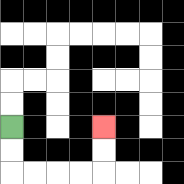{'start': '[0, 5]', 'end': '[4, 5]', 'path_directions': 'D,D,R,R,R,R,U,U', 'path_coordinates': '[[0, 5], [0, 6], [0, 7], [1, 7], [2, 7], [3, 7], [4, 7], [4, 6], [4, 5]]'}